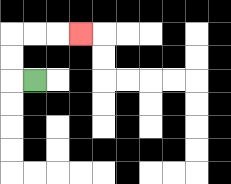{'start': '[1, 3]', 'end': '[3, 1]', 'path_directions': 'L,U,U,R,R,R', 'path_coordinates': '[[1, 3], [0, 3], [0, 2], [0, 1], [1, 1], [2, 1], [3, 1]]'}